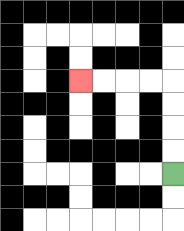{'start': '[7, 7]', 'end': '[3, 3]', 'path_directions': 'U,U,U,U,L,L,L,L', 'path_coordinates': '[[7, 7], [7, 6], [7, 5], [7, 4], [7, 3], [6, 3], [5, 3], [4, 3], [3, 3]]'}